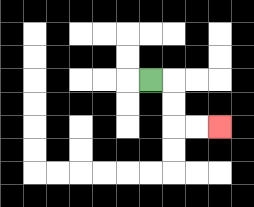{'start': '[6, 3]', 'end': '[9, 5]', 'path_directions': 'R,D,D,R,R', 'path_coordinates': '[[6, 3], [7, 3], [7, 4], [7, 5], [8, 5], [9, 5]]'}